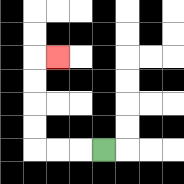{'start': '[4, 6]', 'end': '[2, 2]', 'path_directions': 'L,L,L,U,U,U,U,R', 'path_coordinates': '[[4, 6], [3, 6], [2, 6], [1, 6], [1, 5], [1, 4], [1, 3], [1, 2], [2, 2]]'}